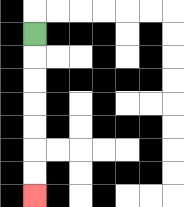{'start': '[1, 1]', 'end': '[1, 8]', 'path_directions': 'D,D,D,D,D,D,D', 'path_coordinates': '[[1, 1], [1, 2], [1, 3], [1, 4], [1, 5], [1, 6], [1, 7], [1, 8]]'}